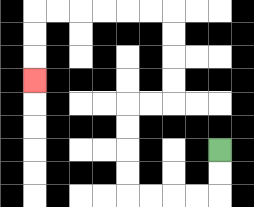{'start': '[9, 6]', 'end': '[1, 3]', 'path_directions': 'D,D,L,L,L,L,U,U,U,U,R,R,U,U,U,U,L,L,L,L,L,L,D,D,D', 'path_coordinates': '[[9, 6], [9, 7], [9, 8], [8, 8], [7, 8], [6, 8], [5, 8], [5, 7], [5, 6], [5, 5], [5, 4], [6, 4], [7, 4], [7, 3], [7, 2], [7, 1], [7, 0], [6, 0], [5, 0], [4, 0], [3, 0], [2, 0], [1, 0], [1, 1], [1, 2], [1, 3]]'}